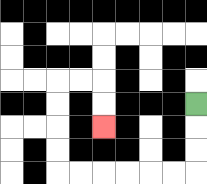{'start': '[8, 4]', 'end': '[4, 5]', 'path_directions': 'D,D,D,L,L,L,L,L,L,U,U,U,U,R,R,D,D', 'path_coordinates': '[[8, 4], [8, 5], [8, 6], [8, 7], [7, 7], [6, 7], [5, 7], [4, 7], [3, 7], [2, 7], [2, 6], [2, 5], [2, 4], [2, 3], [3, 3], [4, 3], [4, 4], [4, 5]]'}